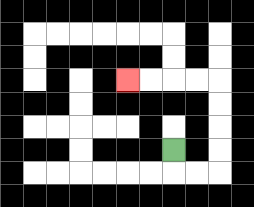{'start': '[7, 6]', 'end': '[5, 3]', 'path_directions': 'D,R,R,U,U,U,U,L,L,L,L', 'path_coordinates': '[[7, 6], [7, 7], [8, 7], [9, 7], [9, 6], [9, 5], [9, 4], [9, 3], [8, 3], [7, 3], [6, 3], [5, 3]]'}